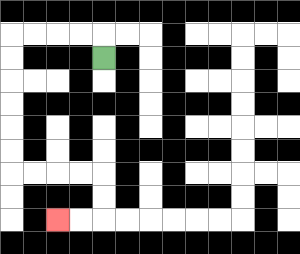{'start': '[4, 2]', 'end': '[2, 9]', 'path_directions': 'U,L,L,L,L,D,D,D,D,D,D,R,R,R,R,D,D,L,L', 'path_coordinates': '[[4, 2], [4, 1], [3, 1], [2, 1], [1, 1], [0, 1], [0, 2], [0, 3], [0, 4], [0, 5], [0, 6], [0, 7], [1, 7], [2, 7], [3, 7], [4, 7], [4, 8], [4, 9], [3, 9], [2, 9]]'}